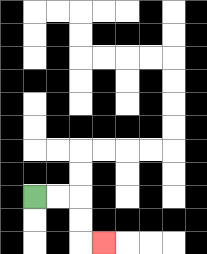{'start': '[1, 8]', 'end': '[4, 10]', 'path_directions': 'R,R,D,D,R', 'path_coordinates': '[[1, 8], [2, 8], [3, 8], [3, 9], [3, 10], [4, 10]]'}